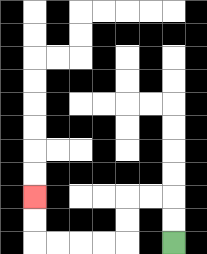{'start': '[7, 10]', 'end': '[1, 8]', 'path_directions': 'U,U,L,L,D,D,L,L,L,L,U,U', 'path_coordinates': '[[7, 10], [7, 9], [7, 8], [6, 8], [5, 8], [5, 9], [5, 10], [4, 10], [3, 10], [2, 10], [1, 10], [1, 9], [1, 8]]'}